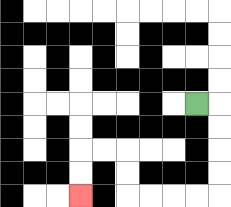{'start': '[8, 4]', 'end': '[3, 8]', 'path_directions': 'R,D,D,D,D,L,L,L,L,U,U,L,L,D,D', 'path_coordinates': '[[8, 4], [9, 4], [9, 5], [9, 6], [9, 7], [9, 8], [8, 8], [7, 8], [6, 8], [5, 8], [5, 7], [5, 6], [4, 6], [3, 6], [3, 7], [3, 8]]'}